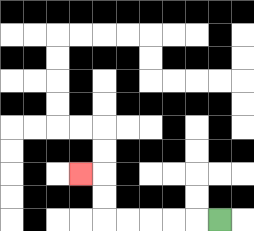{'start': '[9, 9]', 'end': '[3, 7]', 'path_directions': 'L,L,L,L,L,U,U,L', 'path_coordinates': '[[9, 9], [8, 9], [7, 9], [6, 9], [5, 9], [4, 9], [4, 8], [4, 7], [3, 7]]'}